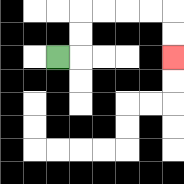{'start': '[2, 2]', 'end': '[7, 2]', 'path_directions': 'R,U,U,R,R,R,R,D,D', 'path_coordinates': '[[2, 2], [3, 2], [3, 1], [3, 0], [4, 0], [5, 0], [6, 0], [7, 0], [7, 1], [7, 2]]'}